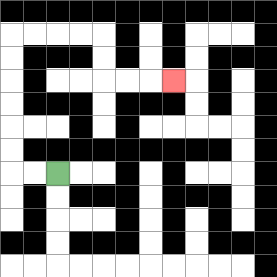{'start': '[2, 7]', 'end': '[7, 3]', 'path_directions': 'L,L,U,U,U,U,U,U,R,R,R,R,D,D,R,R,R', 'path_coordinates': '[[2, 7], [1, 7], [0, 7], [0, 6], [0, 5], [0, 4], [0, 3], [0, 2], [0, 1], [1, 1], [2, 1], [3, 1], [4, 1], [4, 2], [4, 3], [5, 3], [6, 3], [7, 3]]'}